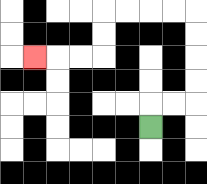{'start': '[6, 5]', 'end': '[1, 2]', 'path_directions': 'U,R,R,U,U,U,U,L,L,L,L,D,D,L,L,L', 'path_coordinates': '[[6, 5], [6, 4], [7, 4], [8, 4], [8, 3], [8, 2], [8, 1], [8, 0], [7, 0], [6, 0], [5, 0], [4, 0], [4, 1], [4, 2], [3, 2], [2, 2], [1, 2]]'}